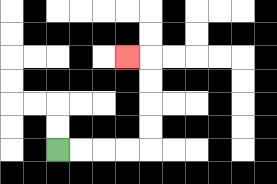{'start': '[2, 6]', 'end': '[5, 2]', 'path_directions': 'R,R,R,R,U,U,U,U,L', 'path_coordinates': '[[2, 6], [3, 6], [4, 6], [5, 6], [6, 6], [6, 5], [6, 4], [6, 3], [6, 2], [5, 2]]'}